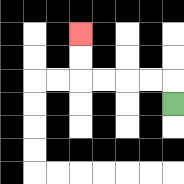{'start': '[7, 4]', 'end': '[3, 1]', 'path_directions': 'U,L,L,L,L,U,U', 'path_coordinates': '[[7, 4], [7, 3], [6, 3], [5, 3], [4, 3], [3, 3], [3, 2], [3, 1]]'}